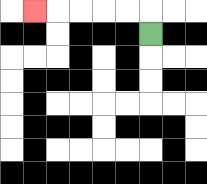{'start': '[6, 1]', 'end': '[1, 0]', 'path_directions': 'U,L,L,L,L,L', 'path_coordinates': '[[6, 1], [6, 0], [5, 0], [4, 0], [3, 0], [2, 0], [1, 0]]'}